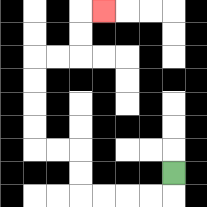{'start': '[7, 7]', 'end': '[4, 0]', 'path_directions': 'D,L,L,L,L,U,U,L,L,U,U,U,U,R,R,U,U,R', 'path_coordinates': '[[7, 7], [7, 8], [6, 8], [5, 8], [4, 8], [3, 8], [3, 7], [3, 6], [2, 6], [1, 6], [1, 5], [1, 4], [1, 3], [1, 2], [2, 2], [3, 2], [3, 1], [3, 0], [4, 0]]'}